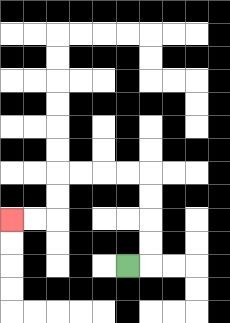{'start': '[5, 11]', 'end': '[0, 9]', 'path_directions': 'R,U,U,U,U,L,L,L,L,D,D,L,L', 'path_coordinates': '[[5, 11], [6, 11], [6, 10], [6, 9], [6, 8], [6, 7], [5, 7], [4, 7], [3, 7], [2, 7], [2, 8], [2, 9], [1, 9], [0, 9]]'}